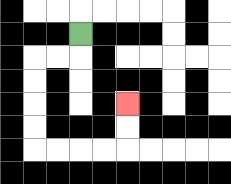{'start': '[3, 1]', 'end': '[5, 4]', 'path_directions': 'D,L,L,D,D,D,D,R,R,R,R,U,U', 'path_coordinates': '[[3, 1], [3, 2], [2, 2], [1, 2], [1, 3], [1, 4], [1, 5], [1, 6], [2, 6], [3, 6], [4, 6], [5, 6], [5, 5], [5, 4]]'}